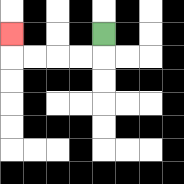{'start': '[4, 1]', 'end': '[0, 1]', 'path_directions': 'D,L,L,L,L,U', 'path_coordinates': '[[4, 1], [4, 2], [3, 2], [2, 2], [1, 2], [0, 2], [0, 1]]'}